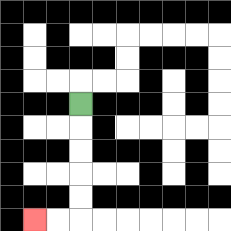{'start': '[3, 4]', 'end': '[1, 9]', 'path_directions': 'D,D,D,D,D,L,L', 'path_coordinates': '[[3, 4], [3, 5], [3, 6], [3, 7], [3, 8], [3, 9], [2, 9], [1, 9]]'}